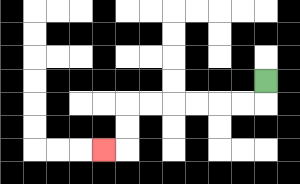{'start': '[11, 3]', 'end': '[4, 6]', 'path_directions': 'D,L,L,L,L,L,L,D,D,L', 'path_coordinates': '[[11, 3], [11, 4], [10, 4], [9, 4], [8, 4], [7, 4], [6, 4], [5, 4], [5, 5], [5, 6], [4, 6]]'}